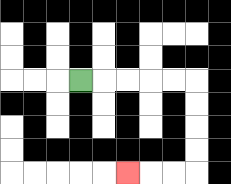{'start': '[3, 3]', 'end': '[5, 7]', 'path_directions': 'R,R,R,R,R,D,D,D,D,L,L,L', 'path_coordinates': '[[3, 3], [4, 3], [5, 3], [6, 3], [7, 3], [8, 3], [8, 4], [8, 5], [8, 6], [8, 7], [7, 7], [6, 7], [5, 7]]'}